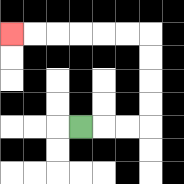{'start': '[3, 5]', 'end': '[0, 1]', 'path_directions': 'R,R,R,U,U,U,U,L,L,L,L,L,L', 'path_coordinates': '[[3, 5], [4, 5], [5, 5], [6, 5], [6, 4], [6, 3], [6, 2], [6, 1], [5, 1], [4, 1], [3, 1], [2, 1], [1, 1], [0, 1]]'}